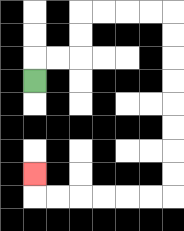{'start': '[1, 3]', 'end': '[1, 7]', 'path_directions': 'U,R,R,U,U,R,R,R,R,D,D,D,D,D,D,D,D,L,L,L,L,L,L,U', 'path_coordinates': '[[1, 3], [1, 2], [2, 2], [3, 2], [3, 1], [3, 0], [4, 0], [5, 0], [6, 0], [7, 0], [7, 1], [7, 2], [7, 3], [7, 4], [7, 5], [7, 6], [7, 7], [7, 8], [6, 8], [5, 8], [4, 8], [3, 8], [2, 8], [1, 8], [1, 7]]'}